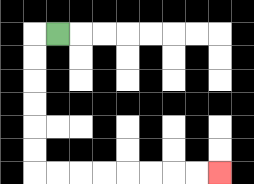{'start': '[2, 1]', 'end': '[9, 7]', 'path_directions': 'L,D,D,D,D,D,D,R,R,R,R,R,R,R,R', 'path_coordinates': '[[2, 1], [1, 1], [1, 2], [1, 3], [1, 4], [1, 5], [1, 6], [1, 7], [2, 7], [3, 7], [4, 7], [5, 7], [6, 7], [7, 7], [8, 7], [9, 7]]'}